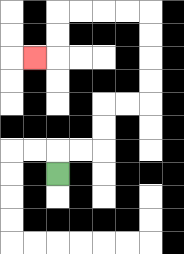{'start': '[2, 7]', 'end': '[1, 2]', 'path_directions': 'U,R,R,U,U,R,R,U,U,U,U,L,L,L,L,D,D,L', 'path_coordinates': '[[2, 7], [2, 6], [3, 6], [4, 6], [4, 5], [4, 4], [5, 4], [6, 4], [6, 3], [6, 2], [6, 1], [6, 0], [5, 0], [4, 0], [3, 0], [2, 0], [2, 1], [2, 2], [1, 2]]'}